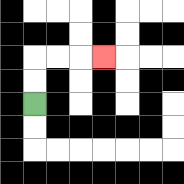{'start': '[1, 4]', 'end': '[4, 2]', 'path_directions': 'U,U,R,R,R', 'path_coordinates': '[[1, 4], [1, 3], [1, 2], [2, 2], [3, 2], [4, 2]]'}